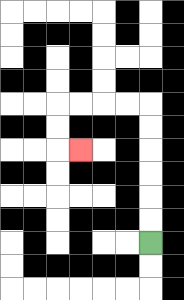{'start': '[6, 10]', 'end': '[3, 6]', 'path_directions': 'U,U,U,U,U,U,L,L,L,L,D,D,R', 'path_coordinates': '[[6, 10], [6, 9], [6, 8], [6, 7], [6, 6], [6, 5], [6, 4], [5, 4], [4, 4], [3, 4], [2, 4], [2, 5], [2, 6], [3, 6]]'}